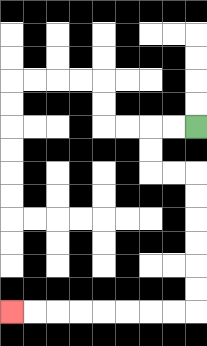{'start': '[8, 5]', 'end': '[0, 13]', 'path_directions': 'L,L,D,D,R,R,D,D,D,D,D,D,L,L,L,L,L,L,L,L', 'path_coordinates': '[[8, 5], [7, 5], [6, 5], [6, 6], [6, 7], [7, 7], [8, 7], [8, 8], [8, 9], [8, 10], [8, 11], [8, 12], [8, 13], [7, 13], [6, 13], [5, 13], [4, 13], [3, 13], [2, 13], [1, 13], [0, 13]]'}